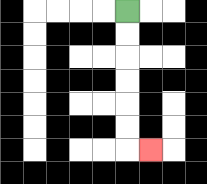{'start': '[5, 0]', 'end': '[6, 6]', 'path_directions': 'D,D,D,D,D,D,R', 'path_coordinates': '[[5, 0], [5, 1], [5, 2], [5, 3], [5, 4], [5, 5], [5, 6], [6, 6]]'}